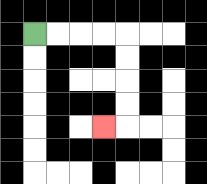{'start': '[1, 1]', 'end': '[4, 5]', 'path_directions': 'R,R,R,R,D,D,D,D,L', 'path_coordinates': '[[1, 1], [2, 1], [3, 1], [4, 1], [5, 1], [5, 2], [5, 3], [5, 4], [5, 5], [4, 5]]'}